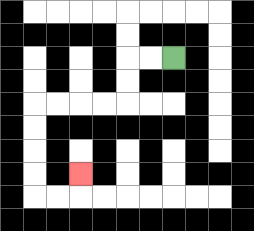{'start': '[7, 2]', 'end': '[3, 7]', 'path_directions': 'L,L,D,D,L,L,L,L,D,D,D,D,R,R,U', 'path_coordinates': '[[7, 2], [6, 2], [5, 2], [5, 3], [5, 4], [4, 4], [3, 4], [2, 4], [1, 4], [1, 5], [1, 6], [1, 7], [1, 8], [2, 8], [3, 8], [3, 7]]'}